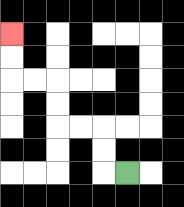{'start': '[5, 7]', 'end': '[0, 1]', 'path_directions': 'L,U,U,L,L,U,U,L,L,U,U', 'path_coordinates': '[[5, 7], [4, 7], [4, 6], [4, 5], [3, 5], [2, 5], [2, 4], [2, 3], [1, 3], [0, 3], [0, 2], [0, 1]]'}